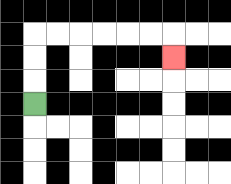{'start': '[1, 4]', 'end': '[7, 2]', 'path_directions': 'U,U,U,R,R,R,R,R,R,D', 'path_coordinates': '[[1, 4], [1, 3], [1, 2], [1, 1], [2, 1], [3, 1], [4, 1], [5, 1], [6, 1], [7, 1], [7, 2]]'}